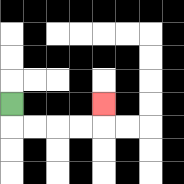{'start': '[0, 4]', 'end': '[4, 4]', 'path_directions': 'D,R,R,R,R,U', 'path_coordinates': '[[0, 4], [0, 5], [1, 5], [2, 5], [3, 5], [4, 5], [4, 4]]'}